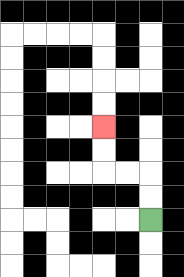{'start': '[6, 9]', 'end': '[4, 5]', 'path_directions': 'U,U,L,L,U,U', 'path_coordinates': '[[6, 9], [6, 8], [6, 7], [5, 7], [4, 7], [4, 6], [4, 5]]'}